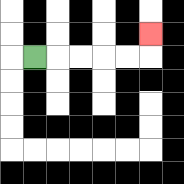{'start': '[1, 2]', 'end': '[6, 1]', 'path_directions': 'R,R,R,R,R,U', 'path_coordinates': '[[1, 2], [2, 2], [3, 2], [4, 2], [5, 2], [6, 2], [6, 1]]'}